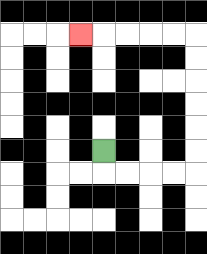{'start': '[4, 6]', 'end': '[3, 1]', 'path_directions': 'D,R,R,R,R,U,U,U,U,U,U,L,L,L,L,L', 'path_coordinates': '[[4, 6], [4, 7], [5, 7], [6, 7], [7, 7], [8, 7], [8, 6], [8, 5], [8, 4], [8, 3], [8, 2], [8, 1], [7, 1], [6, 1], [5, 1], [4, 1], [3, 1]]'}